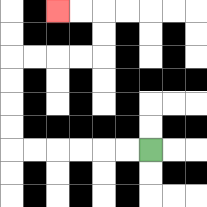{'start': '[6, 6]', 'end': '[2, 0]', 'path_directions': 'L,L,L,L,L,L,U,U,U,U,R,R,R,R,U,U,L,L', 'path_coordinates': '[[6, 6], [5, 6], [4, 6], [3, 6], [2, 6], [1, 6], [0, 6], [0, 5], [0, 4], [0, 3], [0, 2], [1, 2], [2, 2], [3, 2], [4, 2], [4, 1], [4, 0], [3, 0], [2, 0]]'}